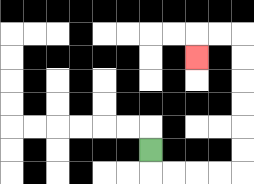{'start': '[6, 6]', 'end': '[8, 2]', 'path_directions': 'D,R,R,R,R,U,U,U,U,U,U,L,L,D', 'path_coordinates': '[[6, 6], [6, 7], [7, 7], [8, 7], [9, 7], [10, 7], [10, 6], [10, 5], [10, 4], [10, 3], [10, 2], [10, 1], [9, 1], [8, 1], [8, 2]]'}